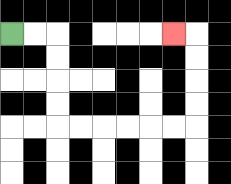{'start': '[0, 1]', 'end': '[7, 1]', 'path_directions': 'R,R,D,D,D,D,R,R,R,R,R,R,U,U,U,U,L', 'path_coordinates': '[[0, 1], [1, 1], [2, 1], [2, 2], [2, 3], [2, 4], [2, 5], [3, 5], [4, 5], [5, 5], [6, 5], [7, 5], [8, 5], [8, 4], [8, 3], [8, 2], [8, 1], [7, 1]]'}